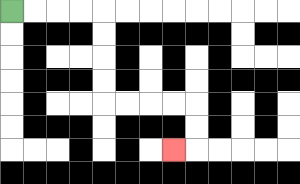{'start': '[0, 0]', 'end': '[7, 6]', 'path_directions': 'R,R,R,R,D,D,D,D,R,R,R,R,D,D,L', 'path_coordinates': '[[0, 0], [1, 0], [2, 0], [3, 0], [4, 0], [4, 1], [4, 2], [4, 3], [4, 4], [5, 4], [6, 4], [7, 4], [8, 4], [8, 5], [8, 6], [7, 6]]'}